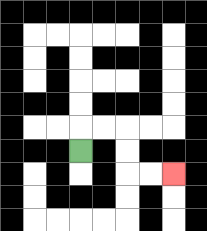{'start': '[3, 6]', 'end': '[7, 7]', 'path_directions': 'U,R,R,D,D,R,R', 'path_coordinates': '[[3, 6], [3, 5], [4, 5], [5, 5], [5, 6], [5, 7], [6, 7], [7, 7]]'}